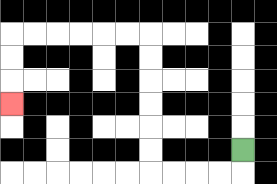{'start': '[10, 6]', 'end': '[0, 4]', 'path_directions': 'D,L,L,L,L,U,U,U,U,U,U,L,L,L,L,L,L,D,D,D', 'path_coordinates': '[[10, 6], [10, 7], [9, 7], [8, 7], [7, 7], [6, 7], [6, 6], [6, 5], [6, 4], [6, 3], [6, 2], [6, 1], [5, 1], [4, 1], [3, 1], [2, 1], [1, 1], [0, 1], [0, 2], [0, 3], [0, 4]]'}